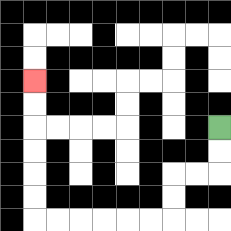{'start': '[9, 5]', 'end': '[1, 3]', 'path_directions': 'D,D,L,L,D,D,L,L,L,L,L,L,U,U,U,U,U,U', 'path_coordinates': '[[9, 5], [9, 6], [9, 7], [8, 7], [7, 7], [7, 8], [7, 9], [6, 9], [5, 9], [4, 9], [3, 9], [2, 9], [1, 9], [1, 8], [1, 7], [1, 6], [1, 5], [1, 4], [1, 3]]'}